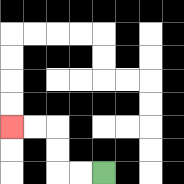{'start': '[4, 7]', 'end': '[0, 5]', 'path_directions': 'L,L,U,U,L,L', 'path_coordinates': '[[4, 7], [3, 7], [2, 7], [2, 6], [2, 5], [1, 5], [0, 5]]'}